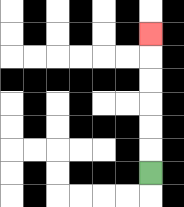{'start': '[6, 7]', 'end': '[6, 1]', 'path_directions': 'U,U,U,U,U,U', 'path_coordinates': '[[6, 7], [6, 6], [6, 5], [6, 4], [6, 3], [6, 2], [6, 1]]'}